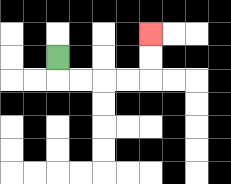{'start': '[2, 2]', 'end': '[6, 1]', 'path_directions': 'D,R,R,R,R,U,U', 'path_coordinates': '[[2, 2], [2, 3], [3, 3], [4, 3], [5, 3], [6, 3], [6, 2], [6, 1]]'}